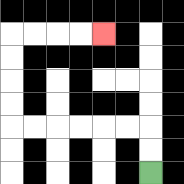{'start': '[6, 7]', 'end': '[4, 1]', 'path_directions': 'U,U,L,L,L,L,L,L,U,U,U,U,R,R,R,R', 'path_coordinates': '[[6, 7], [6, 6], [6, 5], [5, 5], [4, 5], [3, 5], [2, 5], [1, 5], [0, 5], [0, 4], [0, 3], [0, 2], [0, 1], [1, 1], [2, 1], [3, 1], [4, 1]]'}